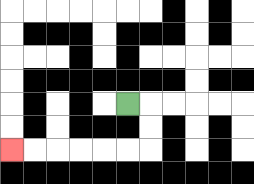{'start': '[5, 4]', 'end': '[0, 6]', 'path_directions': 'R,D,D,L,L,L,L,L,L', 'path_coordinates': '[[5, 4], [6, 4], [6, 5], [6, 6], [5, 6], [4, 6], [3, 6], [2, 6], [1, 6], [0, 6]]'}